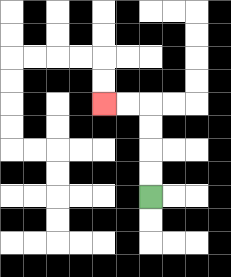{'start': '[6, 8]', 'end': '[4, 4]', 'path_directions': 'U,U,U,U,L,L', 'path_coordinates': '[[6, 8], [6, 7], [6, 6], [6, 5], [6, 4], [5, 4], [4, 4]]'}